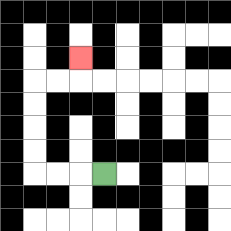{'start': '[4, 7]', 'end': '[3, 2]', 'path_directions': 'L,L,L,U,U,U,U,R,R,U', 'path_coordinates': '[[4, 7], [3, 7], [2, 7], [1, 7], [1, 6], [1, 5], [1, 4], [1, 3], [2, 3], [3, 3], [3, 2]]'}